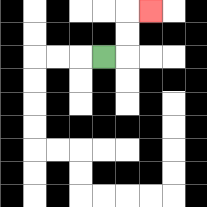{'start': '[4, 2]', 'end': '[6, 0]', 'path_directions': 'R,U,U,R', 'path_coordinates': '[[4, 2], [5, 2], [5, 1], [5, 0], [6, 0]]'}